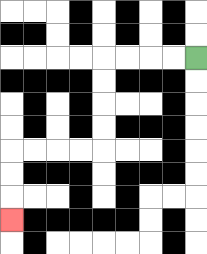{'start': '[8, 2]', 'end': '[0, 9]', 'path_directions': 'L,L,L,L,D,D,D,D,L,L,L,L,D,D,D', 'path_coordinates': '[[8, 2], [7, 2], [6, 2], [5, 2], [4, 2], [4, 3], [4, 4], [4, 5], [4, 6], [3, 6], [2, 6], [1, 6], [0, 6], [0, 7], [0, 8], [0, 9]]'}